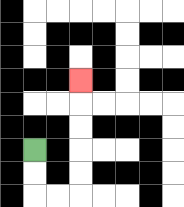{'start': '[1, 6]', 'end': '[3, 3]', 'path_directions': 'D,D,R,R,U,U,U,U,U', 'path_coordinates': '[[1, 6], [1, 7], [1, 8], [2, 8], [3, 8], [3, 7], [3, 6], [3, 5], [3, 4], [3, 3]]'}